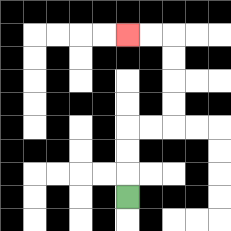{'start': '[5, 8]', 'end': '[5, 1]', 'path_directions': 'U,U,U,R,R,U,U,U,U,L,L', 'path_coordinates': '[[5, 8], [5, 7], [5, 6], [5, 5], [6, 5], [7, 5], [7, 4], [7, 3], [7, 2], [7, 1], [6, 1], [5, 1]]'}